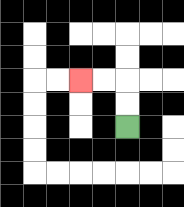{'start': '[5, 5]', 'end': '[3, 3]', 'path_directions': 'U,U,L,L', 'path_coordinates': '[[5, 5], [5, 4], [5, 3], [4, 3], [3, 3]]'}